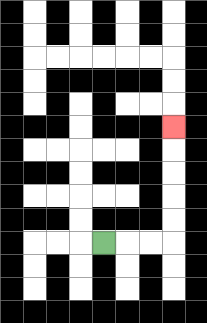{'start': '[4, 10]', 'end': '[7, 5]', 'path_directions': 'R,R,R,U,U,U,U,U', 'path_coordinates': '[[4, 10], [5, 10], [6, 10], [7, 10], [7, 9], [7, 8], [7, 7], [7, 6], [7, 5]]'}